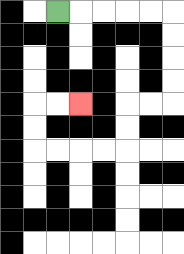{'start': '[2, 0]', 'end': '[3, 4]', 'path_directions': 'R,R,R,R,R,D,D,D,D,L,L,D,D,L,L,L,L,U,U,R,R', 'path_coordinates': '[[2, 0], [3, 0], [4, 0], [5, 0], [6, 0], [7, 0], [7, 1], [7, 2], [7, 3], [7, 4], [6, 4], [5, 4], [5, 5], [5, 6], [4, 6], [3, 6], [2, 6], [1, 6], [1, 5], [1, 4], [2, 4], [3, 4]]'}